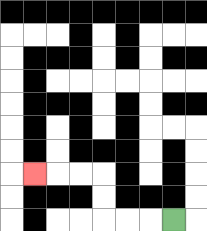{'start': '[7, 9]', 'end': '[1, 7]', 'path_directions': 'L,L,L,U,U,L,L,L', 'path_coordinates': '[[7, 9], [6, 9], [5, 9], [4, 9], [4, 8], [4, 7], [3, 7], [2, 7], [1, 7]]'}